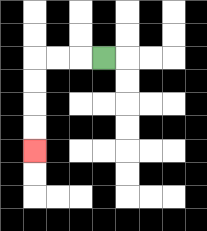{'start': '[4, 2]', 'end': '[1, 6]', 'path_directions': 'L,L,L,D,D,D,D', 'path_coordinates': '[[4, 2], [3, 2], [2, 2], [1, 2], [1, 3], [1, 4], [1, 5], [1, 6]]'}